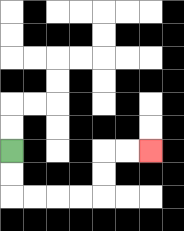{'start': '[0, 6]', 'end': '[6, 6]', 'path_directions': 'D,D,R,R,R,R,U,U,R,R', 'path_coordinates': '[[0, 6], [0, 7], [0, 8], [1, 8], [2, 8], [3, 8], [4, 8], [4, 7], [4, 6], [5, 6], [6, 6]]'}